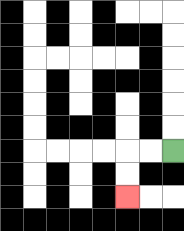{'start': '[7, 6]', 'end': '[5, 8]', 'path_directions': 'L,L,D,D', 'path_coordinates': '[[7, 6], [6, 6], [5, 6], [5, 7], [5, 8]]'}